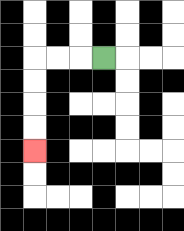{'start': '[4, 2]', 'end': '[1, 6]', 'path_directions': 'L,L,L,D,D,D,D', 'path_coordinates': '[[4, 2], [3, 2], [2, 2], [1, 2], [1, 3], [1, 4], [1, 5], [1, 6]]'}